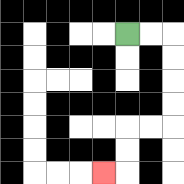{'start': '[5, 1]', 'end': '[4, 7]', 'path_directions': 'R,R,D,D,D,D,L,L,D,D,L', 'path_coordinates': '[[5, 1], [6, 1], [7, 1], [7, 2], [7, 3], [7, 4], [7, 5], [6, 5], [5, 5], [5, 6], [5, 7], [4, 7]]'}